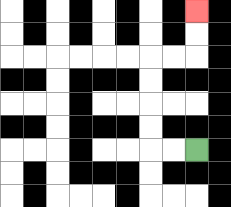{'start': '[8, 6]', 'end': '[8, 0]', 'path_directions': 'L,L,U,U,U,U,R,R,U,U', 'path_coordinates': '[[8, 6], [7, 6], [6, 6], [6, 5], [6, 4], [6, 3], [6, 2], [7, 2], [8, 2], [8, 1], [8, 0]]'}